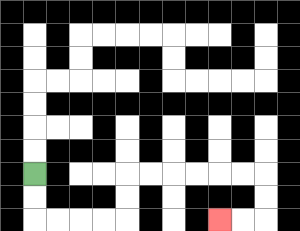{'start': '[1, 7]', 'end': '[9, 9]', 'path_directions': 'D,D,R,R,R,R,U,U,R,R,R,R,R,R,D,D,L,L', 'path_coordinates': '[[1, 7], [1, 8], [1, 9], [2, 9], [3, 9], [4, 9], [5, 9], [5, 8], [5, 7], [6, 7], [7, 7], [8, 7], [9, 7], [10, 7], [11, 7], [11, 8], [11, 9], [10, 9], [9, 9]]'}